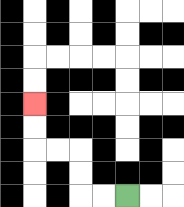{'start': '[5, 8]', 'end': '[1, 4]', 'path_directions': 'L,L,U,U,L,L,U,U', 'path_coordinates': '[[5, 8], [4, 8], [3, 8], [3, 7], [3, 6], [2, 6], [1, 6], [1, 5], [1, 4]]'}